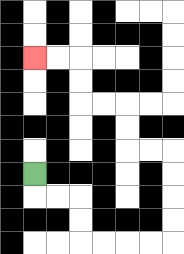{'start': '[1, 7]', 'end': '[1, 2]', 'path_directions': 'D,R,R,D,D,R,R,R,R,U,U,U,U,L,L,U,U,L,L,U,U,L,L', 'path_coordinates': '[[1, 7], [1, 8], [2, 8], [3, 8], [3, 9], [3, 10], [4, 10], [5, 10], [6, 10], [7, 10], [7, 9], [7, 8], [7, 7], [7, 6], [6, 6], [5, 6], [5, 5], [5, 4], [4, 4], [3, 4], [3, 3], [3, 2], [2, 2], [1, 2]]'}